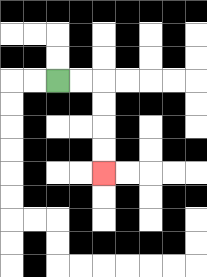{'start': '[2, 3]', 'end': '[4, 7]', 'path_directions': 'R,R,D,D,D,D', 'path_coordinates': '[[2, 3], [3, 3], [4, 3], [4, 4], [4, 5], [4, 6], [4, 7]]'}